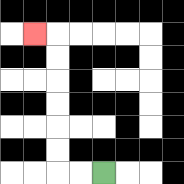{'start': '[4, 7]', 'end': '[1, 1]', 'path_directions': 'L,L,U,U,U,U,U,U,L', 'path_coordinates': '[[4, 7], [3, 7], [2, 7], [2, 6], [2, 5], [2, 4], [2, 3], [2, 2], [2, 1], [1, 1]]'}